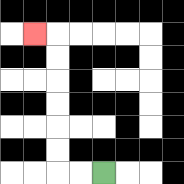{'start': '[4, 7]', 'end': '[1, 1]', 'path_directions': 'L,L,U,U,U,U,U,U,L', 'path_coordinates': '[[4, 7], [3, 7], [2, 7], [2, 6], [2, 5], [2, 4], [2, 3], [2, 2], [2, 1], [1, 1]]'}